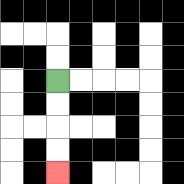{'start': '[2, 3]', 'end': '[2, 7]', 'path_directions': 'D,D,D,D', 'path_coordinates': '[[2, 3], [2, 4], [2, 5], [2, 6], [2, 7]]'}